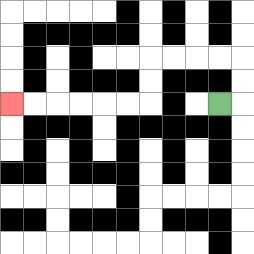{'start': '[9, 4]', 'end': '[0, 4]', 'path_directions': 'R,U,U,L,L,L,L,D,D,L,L,L,L,L,L', 'path_coordinates': '[[9, 4], [10, 4], [10, 3], [10, 2], [9, 2], [8, 2], [7, 2], [6, 2], [6, 3], [6, 4], [5, 4], [4, 4], [3, 4], [2, 4], [1, 4], [0, 4]]'}